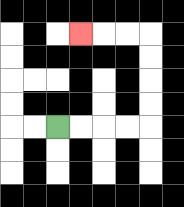{'start': '[2, 5]', 'end': '[3, 1]', 'path_directions': 'R,R,R,R,U,U,U,U,L,L,L', 'path_coordinates': '[[2, 5], [3, 5], [4, 5], [5, 5], [6, 5], [6, 4], [6, 3], [6, 2], [6, 1], [5, 1], [4, 1], [3, 1]]'}